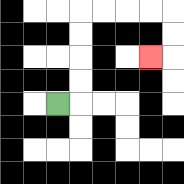{'start': '[2, 4]', 'end': '[6, 2]', 'path_directions': 'R,U,U,U,U,R,R,R,R,D,D,L', 'path_coordinates': '[[2, 4], [3, 4], [3, 3], [3, 2], [3, 1], [3, 0], [4, 0], [5, 0], [6, 0], [7, 0], [7, 1], [7, 2], [6, 2]]'}